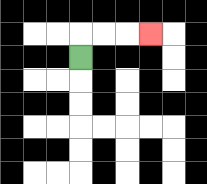{'start': '[3, 2]', 'end': '[6, 1]', 'path_directions': 'U,R,R,R', 'path_coordinates': '[[3, 2], [3, 1], [4, 1], [5, 1], [6, 1]]'}